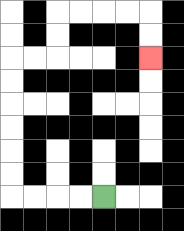{'start': '[4, 8]', 'end': '[6, 2]', 'path_directions': 'L,L,L,L,U,U,U,U,U,U,R,R,U,U,R,R,R,R,D,D', 'path_coordinates': '[[4, 8], [3, 8], [2, 8], [1, 8], [0, 8], [0, 7], [0, 6], [0, 5], [0, 4], [0, 3], [0, 2], [1, 2], [2, 2], [2, 1], [2, 0], [3, 0], [4, 0], [5, 0], [6, 0], [6, 1], [6, 2]]'}